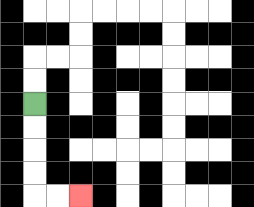{'start': '[1, 4]', 'end': '[3, 8]', 'path_directions': 'D,D,D,D,R,R', 'path_coordinates': '[[1, 4], [1, 5], [1, 6], [1, 7], [1, 8], [2, 8], [3, 8]]'}